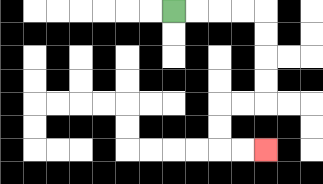{'start': '[7, 0]', 'end': '[11, 6]', 'path_directions': 'R,R,R,R,D,D,D,D,L,L,D,D,R,R', 'path_coordinates': '[[7, 0], [8, 0], [9, 0], [10, 0], [11, 0], [11, 1], [11, 2], [11, 3], [11, 4], [10, 4], [9, 4], [9, 5], [9, 6], [10, 6], [11, 6]]'}